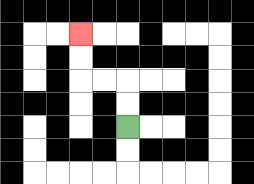{'start': '[5, 5]', 'end': '[3, 1]', 'path_directions': 'U,U,L,L,U,U', 'path_coordinates': '[[5, 5], [5, 4], [5, 3], [4, 3], [3, 3], [3, 2], [3, 1]]'}